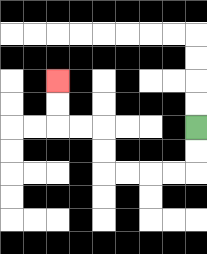{'start': '[8, 5]', 'end': '[2, 3]', 'path_directions': 'D,D,L,L,L,L,U,U,L,L,U,U', 'path_coordinates': '[[8, 5], [8, 6], [8, 7], [7, 7], [6, 7], [5, 7], [4, 7], [4, 6], [4, 5], [3, 5], [2, 5], [2, 4], [2, 3]]'}